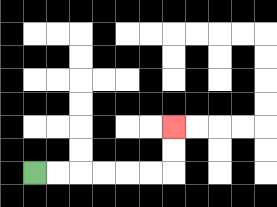{'start': '[1, 7]', 'end': '[7, 5]', 'path_directions': 'R,R,R,R,R,R,U,U', 'path_coordinates': '[[1, 7], [2, 7], [3, 7], [4, 7], [5, 7], [6, 7], [7, 7], [7, 6], [7, 5]]'}